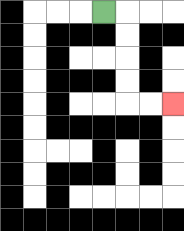{'start': '[4, 0]', 'end': '[7, 4]', 'path_directions': 'R,D,D,D,D,R,R', 'path_coordinates': '[[4, 0], [5, 0], [5, 1], [5, 2], [5, 3], [5, 4], [6, 4], [7, 4]]'}